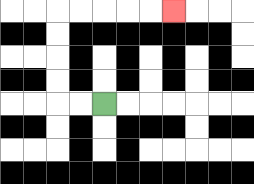{'start': '[4, 4]', 'end': '[7, 0]', 'path_directions': 'L,L,U,U,U,U,R,R,R,R,R', 'path_coordinates': '[[4, 4], [3, 4], [2, 4], [2, 3], [2, 2], [2, 1], [2, 0], [3, 0], [4, 0], [5, 0], [6, 0], [7, 0]]'}